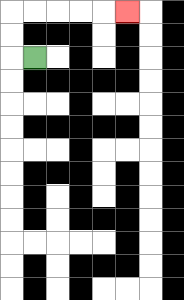{'start': '[1, 2]', 'end': '[5, 0]', 'path_directions': 'L,U,U,R,R,R,R,R', 'path_coordinates': '[[1, 2], [0, 2], [0, 1], [0, 0], [1, 0], [2, 0], [3, 0], [4, 0], [5, 0]]'}